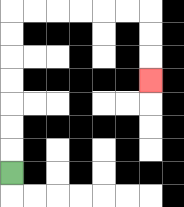{'start': '[0, 7]', 'end': '[6, 3]', 'path_directions': 'U,U,U,U,U,U,U,R,R,R,R,R,R,D,D,D', 'path_coordinates': '[[0, 7], [0, 6], [0, 5], [0, 4], [0, 3], [0, 2], [0, 1], [0, 0], [1, 0], [2, 0], [3, 0], [4, 0], [5, 0], [6, 0], [6, 1], [6, 2], [6, 3]]'}